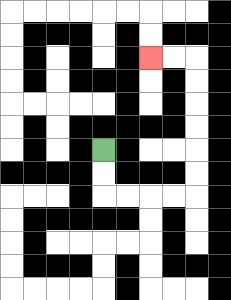{'start': '[4, 6]', 'end': '[6, 2]', 'path_directions': 'D,D,R,R,R,R,U,U,U,U,U,U,L,L', 'path_coordinates': '[[4, 6], [4, 7], [4, 8], [5, 8], [6, 8], [7, 8], [8, 8], [8, 7], [8, 6], [8, 5], [8, 4], [8, 3], [8, 2], [7, 2], [6, 2]]'}